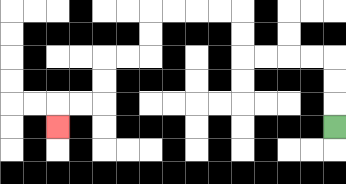{'start': '[14, 5]', 'end': '[2, 5]', 'path_directions': 'U,U,U,L,L,L,L,U,U,L,L,L,L,D,D,L,L,D,D,L,L,D', 'path_coordinates': '[[14, 5], [14, 4], [14, 3], [14, 2], [13, 2], [12, 2], [11, 2], [10, 2], [10, 1], [10, 0], [9, 0], [8, 0], [7, 0], [6, 0], [6, 1], [6, 2], [5, 2], [4, 2], [4, 3], [4, 4], [3, 4], [2, 4], [2, 5]]'}